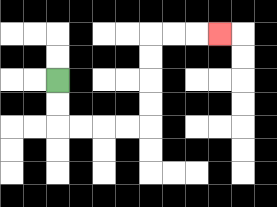{'start': '[2, 3]', 'end': '[9, 1]', 'path_directions': 'D,D,R,R,R,R,U,U,U,U,R,R,R', 'path_coordinates': '[[2, 3], [2, 4], [2, 5], [3, 5], [4, 5], [5, 5], [6, 5], [6, 4], [6, 3], [6, 2], [6, 1], [7, 1], [8, 1], [9, 1]]'}